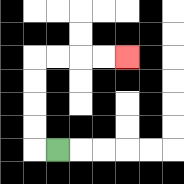{'start': '[2, 6]', 'end': '[5, 2]', 'path_directions': 'L,U,U,U,U,R,R,R,R', 'path_coordinates': '[[2, 6], [1, 6], [1, 5], [1, 4], [1, 3], [1, 2], [2, 2], [3, 2], [4, 2], [5, 2]]'}